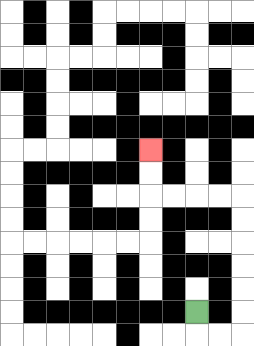{'start': '[8, 13]', 'end': '[6, 6]', 'path_directions': 'D,R,R,U,U,U,U,U,U,L,L,L,L,U,U', 'path_coordinates': '[[8, 13], [8, 14], [9, 14], [10, 14], [10, 13], [10, 12], [10, 11], [10, 10], [10, 9], [10, 8], [9, 8], [8, 8], [7, 8], [6, 8], [6, 7], [6, 6]]'}